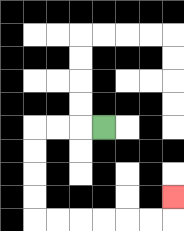{'start': '[4, 5]', 'end': '[7, 8]', 'path_directions': 'L,L,L,D,D,D,D,R,R,R,R,R,R,U', 'path_coordinates': '[[4, 5], [3, 5], [2, 5], [1, 5], [1, 6], [1, 7], [1, 8], [1, 9], [2, 9], [3, 9], [4, 9], [5, 9], [6, 9], [7, 9], [7, 8]]'}